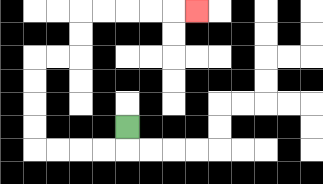{'start': '[5, 5]', 'end': '[8, 0]', 'path_directions': 'D,L,L,L,L,U,U,U,U,R,R,U,U,R,R,R,R,R', 'path_coordinates': '[[5, 5], [5, 6], [4, 6], [3, 6], [2, 6], [1, 6], [1, 5], [1, 4], [1, 3], [1, 2], [2, 2], [3, 2], [3, 1], [3, 0], [4, 0], [5, 0], [6, 0], [7, 0], [8, 0]]'}